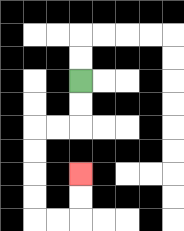{'start': '[3, 3]', 'end': '[3, 7]', 'path_directions': 'D,D,L,L,D,D,D,D,R,R,U,U', 'path_coordinates': '[[3, 3], [3, 4], [3, 5], [2, 5], [1, 5], [1, 6], [1, 7], [1, 8], [1, 9], [2, 9], [3, 9], [3, 8], [3, 7]]'}